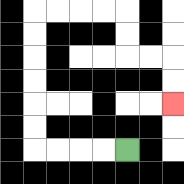{'start': '[5, 6]', 'end': '[7, 4]', 'path_directions': 'L,L,L,L,U,U,U,U,U,U,R,R,R,R,D,D,R,R,D,D', 'path_coordinates': '[[5, 6], [4, 6], [3, 6], [2, 6], [1, 6], [1, 5], [1, 4], [1, 3], [1, 2], [1, 1], [1, 0], [2, 0], [3, 0], [4, 0], [5, 0], [5, 1], [5, 2], [6, 2], [7, 2], [7, 3], [7, 4]]'}